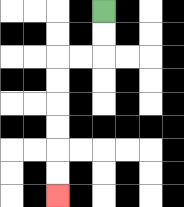{'start': '[4, 0]', 'end': '[2, 8]', 'path_directions': 'D,D,L,L,D,D,D,D,D,D', 'path_coordinates': '[[4, 0], [4, 1], [4, 2], [3, 2], [2, 2], [2, 3], [2, 4], [2, 5], [2, 6], [2, 7], [2, 8]]'}